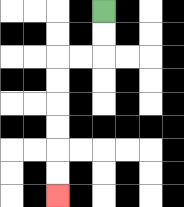{'start': '[4, 0]', 'end': '[2, 8]', 'path_directions': 'D,D,L,L,D,D,D,D,D,D', 'path_coordinates': '[[4, 0], [4, 1], [4, 2], [3, 2], [2, 2], [2, 3], [2, 4], [2, 5], [2, 6], [2, 7], [2, 8]]'}